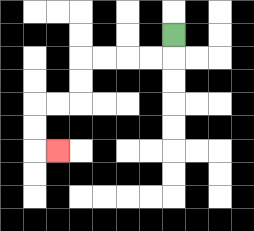{'start': '[7, 1]', 'end': '[2, 6]', 'path_directions': 'D,L,L,L,L,D,D,L,L,D,D,R', 'path_coordinates': '[[7, 1], [7, 2], [6, 2], [5, 2], [4, 2], [3, 2], [3, 3], [3, 4], [2, 4], [1, 4], [1, 5], [1, 6], [2, 6]]'}